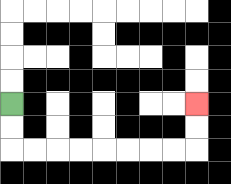{'start': '[0, 4]', 'end': '[8, 4]', 'path_directions': 'D,D,R,R,R,R,R,R,R,R,U,U', 'path_coordinates': '[[0, 4], [0, 5], [0, 6], [1, 6], [2, 6], [3, 6], [4, 6], [5, 6], [6, 6], [7, 6], [8, 6], [8, 5], [8, 4]]'}